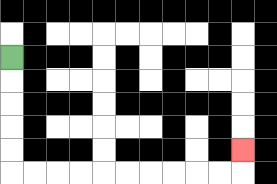{'start': '[0, 2]', 'end': '[10, 6]', 'path_directions': 'D,D,D,D,D,R,R,R,R,R,R,R,R,R,R,U', 'path_coordinates': '[[0, 2], [0, 3], [0, 4], [0, 5], [0, 6], [0, 7], [1, 7], [2, 7], [3, 7], [4, 7], [5, 7], [6, 7], [7, 7], [8, 7], [9, 7], [10, 7], [10, 6]]'}